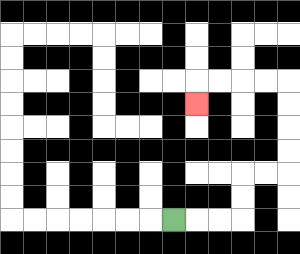{'start': '[7, 9]', 'end': '[8, 4]', 'path_directions': 'R,R,R,U,U,R,R,U,U,U,U,L,L,L,L,D', 'path_coordinates': '[[7, 9], [8, 9], [9, 9], [10, 9], [10, 8], [10, 7], [11, 7], [12, 7], [12, 6], [12, 5], [12, 4], [12, 3], [11, 3], [10, 3], [9, 3], [8, 3], [8, 4]]'}